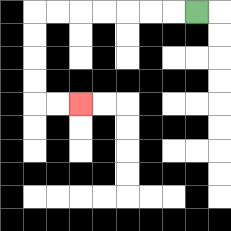{'start': '[8, 0]', 'end': '[3, 4]', 'path_directions': 'L,L,L,L,L,L,L,D,D,D,D,R,R', 'path_coordinates': '[[8, 0], [7, 0], [6, 0], [5, 0], [4, 0], [3, 0], [2, 0], [1, 0], [1, 1], [1, 2], [1, 3], [1, 4], [2, 4], [3, 4]]'}